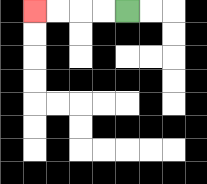{'start': '[5, 0]', 'end': '[1, 0]', 'path_directions': 'L,L,L,L', 'path_coordinates': '[[5, 0], [4, 0], [3, 0], [2, 0], [1, 0]]'}